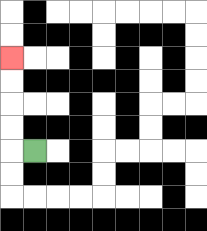{'start': '[1, 6]', 'end': '[0, 2]', 'path_directions': 'L,U,U,U,U', 'path_coordinates': '[[1, 6], [0, 6], [0, 5], [0, 4], [0, 3], [0, 2]]'}